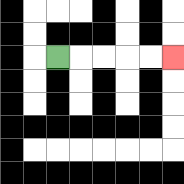{'start': '[2, 2]', 'end': '[7, 2]', 'path_directions': 'R,R,R,R,R', 'path_coordinates': '[[2, 2], [3, 2], [4, 2], [5, 2], [6, 2], [7, 2]]'}